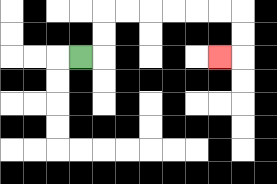{'start': '[3, 2]', 'end': '[9, 2]', 'path_directions': 'R,U,U,R,R,R,R,R,R,D,D,L', 'path_coordinates': '[[3, 2], [4, 2], [4, 1], [4, 0], [5, 0], [6, 0], [7, 0], [8, 0], [9, 0], [10, 0], [10, 1], [10, 2], [9, 2]]'}